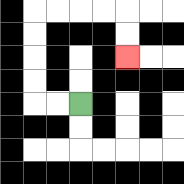{'start': '[3, 4]', 'end': '[5, 2]', 'path_directions': 'L,L,U,U,U,U,R,R,R,R,D,D', 'path_coordinates': '[[3, 4], [2, 4], [1, 4], [1, 3], [1, 2], [1, 1], [1, 0], [2, 0], [3, 0], [4, 0], [5, 0], [5, 1], [5, 2]]'}